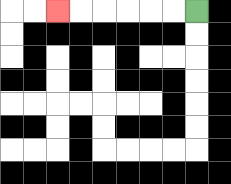{'start': '[8, 0]', 'end': '[2, 0]', 'path_directions': 'L,L,L,L,L,L', 'path_coordinates': '[[8, 0], [7, 0], [6, 0], [5, 0], [4, 0], [3, 0], [2, 0]]'}